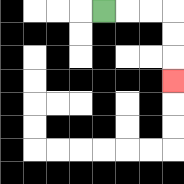{'start': '[4, 0]', 'end': '[7, 3]', 'path_directions': 'R,R,R,D,D,D', 'path_coordinates': '[[4, 0], [5, 0], [6, 0], [7, 0], [7, 1], [7, 2], [7, 3]]'}